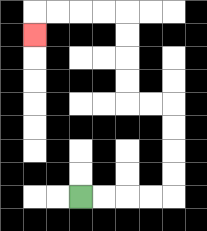{'start': '[3, 8]', 'end': '[1, 1]', 'path_directions': 'R,R,R,R,U,U,U,U,L,L,U,U,U,U,L,L,L,L,D', 'path_coordinates': '[[3, 8], [4, 8], [5, 8], [6, 8], [7, 8], [7, 7], [7, 6], [7, 5], [7, 4], [6, 4], [5, 4], [5, 3], [5, 2], [5, 1], [5, 0], [4, 0], [3, 0], [2, 0], [1, 0], [1, 1]]'}